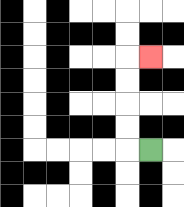{'start': '[6, 6]', 'end': '[6, 2]', 'path_directions': 'L,U,U,U,U,R', 'path_coordinates': '[[6, 6], [5, 6], [5, 5], [5, 4], [5, 3], [5, 2], [6, 2]]'}